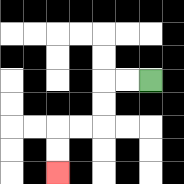{'start': '[6, 3]', 'end': '[2, 7]', 'path_directions': 'L,L,D,D,L,L,D,D', 'path_coordinates': '[[6, 3], [5, 3], [4, 3], [4, 4], [4, 5], [3, 5], [2, 5], [2, 6], [2, 7]]'}